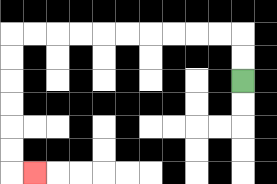{'start': '[10, 3]', 'end': '[1, 7]', 'path_directions': 'U,U,L,L,L,L,L,L,L,L,L,L,D,D,D,D,D,D,R', 'path_coordinates': '[[10, 3], [10, 2], [10, 1], [9, 1], [8, 1], [7, 1], [6, 1], [5, 1], [4, 1], [3, 1], [2, 1], [1, 1], [0, 1], [0, 2], [0, 3], [0, 4], [0, 5], [0, 6], [0, 7], [1, 7]]'}